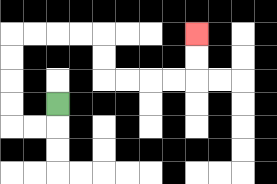{'start': '[2, 4]', 'end': '[8, 1]', 'path_directions': 'D,L,L,U,U,U,U,R,R,R,R,D,D,R,R,R,R,U,U', 'path_coordinates': '[[2, 4], [2, 5], [1, 5], [0, 5], [0, 4], [0, 3], [0, 2], [0, 1], [1, 1], [2, 1], [3, 1], [4, 1], [4, 2], [4, 3], [5, 3], [6, 3], [7, 3], [8, 3], [8, 2], [8, 1]]'}